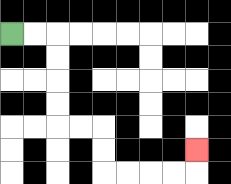{'start': '[0, 1]', 'end': '[8, 6]', 'path_directions': 'R,R,D,D,D,D,R,R,D,D,R,R,R,R,U', 'path_coordinates': '[[0, 1], [1, 1], [2, 1], [2, 2], [2, 3], [2, 4], [2, 5], [3, 5], [4, 5], [4, 6], [4, 7], [5, 7], [6, 7], [7, 7], [8, 7], [8, 6]]'}